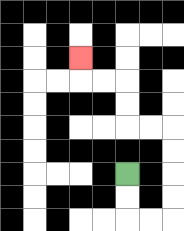{'start': '[5, 7]', 'end': '[3, 2]', 'path_directions': 'D,D,R,R,U,U,U,U,L,L,U,U,L,L,U', 'path_coordinates': '[[5, 7], [5, 8], [5, 9], [6, 9], [7, 9], [7, 8], [7, 7], [7, 6], [7, 5], [6, 5], [5, 5], [5, 4], [5, 3], [4, 3], [3, 3], [3, 2]]'}